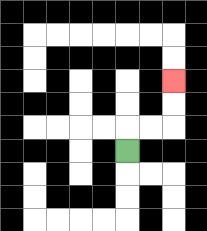{'start': '[5, 6]', 'end': '[7, 3]', 'path_directions': 'U,R,R,U,U', 'path_coordinates': '[[5, 6], [5, 5], [6, 5], [7, 5], [7, 4], [7, 3]]'}